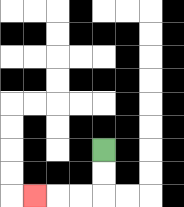{'start': '[4, 6]', 'end': '[1, 8]', 'path_directions': 'D,D,L,L,L', 'path_coordinates': '[[4, 6], [4, 7], [4, 8], [3, 8], [2, 8], [1, 8]]'}